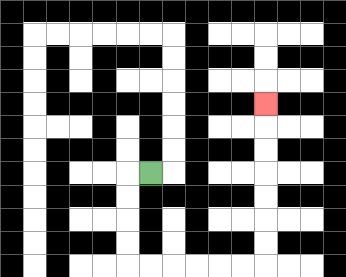{'start': '[6, 7]', 'end': '[11, 4]', 'path_directions': 'L,D,D,D,D,R,R,R,R,R,R,U,U,U,U,U,U,U', 'path_coordinates': '[[6, 7], [5, 7], [5, 8], [5, 9], [5, 10], [5, 11], [6, 11], [7, 11], [8, 11], [9, 11], [10, 11], [11, 11], [11, 10], [11, 9], [11, 8], [11, 7], [11, 6], [11, 5], [11, 4]]'}